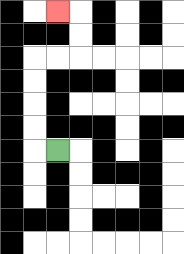{'start': '[2, 6]', 'end': '[2, 0]', 'path_directions': 'L,U,U,U,U,R,R,U,U,L', 'path_coordinates': '[[2, 6], [1, 6], [1, 5], [1, 4], [1, 3], [1, 2], [2, 2], [3, 2], [3, 1], [3, 0], [2, 0]]'}